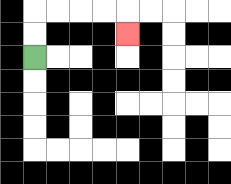{'start': '[1, 2]', 'end': '[5, 1]', 'path_directions': 'U,U,R,R,R,R,D', 'path_coordinates': '[[1, 2], [1, 1], [1, 0], [2, 0], [3, 0], [4, 0], [5, 0], [5, 1]]'}